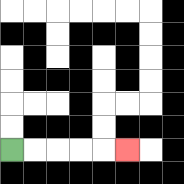{'start': '[0, 6]', 'end': '[5, 6]', 'path_directions': 'R,R,R,R,R', 'path_coordinates': '[[0, 6], [1, 6], [2, 6], [3, 6], [4, 6], [5, 6]]'}